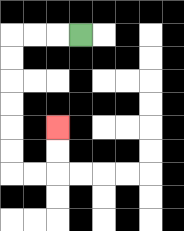{'start': '[3, 1]', 'end': '[2, 5]', 'path_directions': 'L,L,L,D,D,D,D,D,D,R,R,U,U', 'path_coordinates': '[[3, 1], [2, 1], [1, 1], [0, 1], [0, 2], [0, 3], [0, 4], [0, 5], [0, 6], [0, 7], [1, 7], [2, 7], [2, 6], [2, 5]]'}